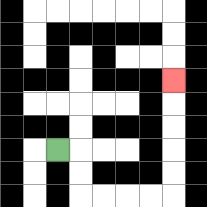{'start': '[2, 6]', 'end': '[7, 3]', 'path_directions': 'R,D,D,R,R,R,R,U,U,U,U,U', 'path_coordinates': '[[2, 6], [3, 6], [3, 7], [3, 8], [4, 8], [5, 8], [6, 8], [7, 8], [7, 7], [7, 6], [7, 5], [7, 4], [7, 3]]'}